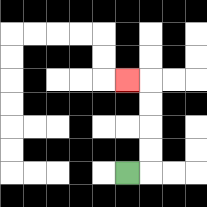{'start': '[5, 7]', 'end': '[5, 3]', 'path_directions': 'R,U,U,U,U,L', 'path_coordinates': '[[5, 7], [6, 7], [6, 6], [6, 5], [6, 4], [6, 3], [5, 3]]'}